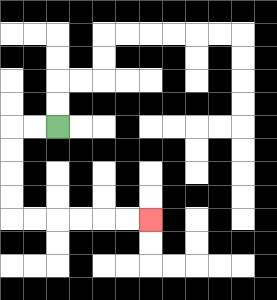{'start': '[2, 5]', 'end': '[6, 9]', 'path_directions': 'L,L,D,D,D,D,R,R,R,R,R,R', 'path_coordinates': '[[2, 5], [1, 5], [0, 5], [0, 6], [0, 7], [0, 8], [0, 9], [1, 9], [2, 9], [3, 9], [4, 9], [5, 9], [6, 9]]'}